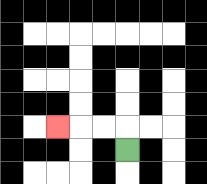{'start': '[5, 6]', 'end': '[2, 5]', 'path_directions': 'U,L,L,L', 'path_coordinates': '[[5, 6], [5, 5], [4, 5], [3, 5], [2, 5]]'}